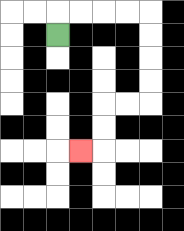{'start': '[2, 1]', 'end': '[3, 6]', 'path_directions': 'U,R,R,R,R,D,D,D,D,L,L,D,D,L', 'path_coordinates': '[[2, 1], [2, 0], [3, 0], [4, 0], [5, 0], [6, 0], [6, 1], [6, 2], [6, 3], [6, 4], [5, 4], [4, 4], [4, 5], [4, 6], [3, 6]]'}